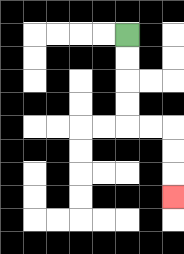{'start': '[5, 1]', 'end': '[7, 8]', 'path_directions': 'D,D,D,D,R,R,D,D,D', 'path_coordinates': '[[5, 1], [5, 2], [5, 3], [5, 4], [5, 5], [6, 5], [7, 5], [7, 6], [7, 7], [7, 8]]'}